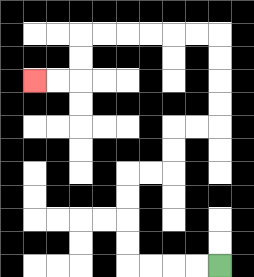{'start': '[9, 11]', 'end': '[1, 3]', 'path_directions': 'L,L,L,L,U,U,U,U,R,R,U,U,R,R,U,U,U,U,L,L,L,L,L,L,D,D,L,L', 'path_coordinates': '[[9, 11], [8, 11], [7, 11], [6, 11], [5, 11], [5, 10], [5, 9], [5, 8], [5, 7], [6, 7], [7, 7], [7, 6], [7, 5], [8, 5], [9, 5], [9, 4], [9, 3], [9, 2], [9, 1], [8, 1], [7, 1], [6, 1], [5, 1], [4, 1], [3, 1], [3, 2], [3, 3], [2, 3], [1, 3]]'}